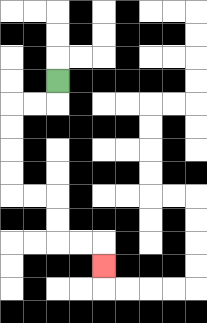{'start': '[2, 3]', 'end': '[4, 11]', 'path_directions': 'D,L,L,D,D,D,D,R,R,D,D,R,R,D', 'path_coordinates': '[[2, 3], [2, 4], [1, 4], [0, 4], [0, 5], [0, 6], [0, 7], [0, 8], [1, 8], [2, 8], [2, 9], [2, 10], [3, 10], [4, 10], [4, 11]]'}